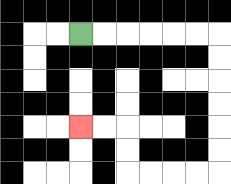{'start': '[3, 1]', 'end': '[3, 5]', 'path_directions': 'R,R,R,R,R,R,D,D,D,D,D,D,L,L,L,L,U,U,L,L', 'path_coordinates': '[[3, 1], [4, 1], [5, 1], [6, 1], [7, 1], [8, 1], [9, 1], [9, 2], [9, 3], [9, 4], [9, 5], [9, 6], [9, 7], [8, 7], [7, 7], [6, 7], [5, 7], [5, 6], [5, 5], [4, 5], [3, 5]]'}